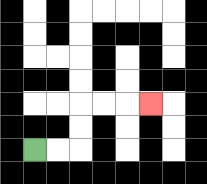{'start': '[1, 6]', 'end': '[6, 4]', 'path_directions': 'R,R,U,U,R,R,R', 'path_coordinates': '[[1, 6], [2, 6], [3, 6], [3, 5], [3, 4], [4, 4], [5, 4], [6, 4]]'}